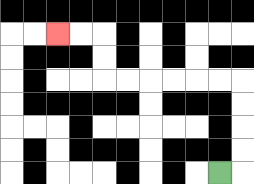{'start': '[9, 7]', 'end': '[2, 1]', 'path_directions': 'R,U,U,U,U,L,L,L,L,L,L,U,U,L,L', 'path_coordinates': '[[9, 7], [10, 7], [10, 6], [10, 5], [10, 4], [10, 3], [9, 3], [8, 3], [7, 3], [6, 3], [5, 3], [4, 3], [4, 2], [4, 1], [3, 1], [2, 1]]'}